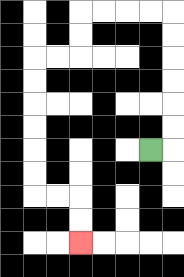{'start': '[6, 6]', 'end': '[3, 10]', 'path_directions': 'R,U,U,U,U,U,U,L,L,L,L,D,D,L,L,D,D,D,D,D,D,R,R,D,D', 'path_coordinates': '[[6, 6], [7, 6], [7, 5], [7, 4], [7, 3], [7, 2], [7, 1], [7, 0], [6, 0], [5, 0], [4, 0], [3, 0], [3, 1], [3, 2], [2, 2], [1, 2], [1, 3], [1, 4], [1, 5], [1, 6], [1, 7], [1, 8], [2, 8], [3, 8], [3, 9], [3, 10]]'}